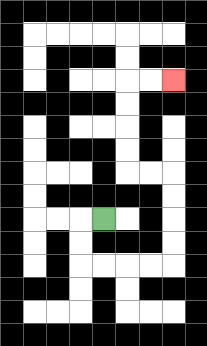{'start': '[4, 9]', 'end': '[7, 3]', 'path_directions': 'L,D,D,R,R,R,R,U,U,U,U,L,L,U,U,U,U,R,R', 'path_coordinates': '[[4, 9], [3, 9], [3, 10], [3, 11], [4, 11], [5, 11], [6, 11], [7, 11], [7, 10], [7, 9], [7, 8], [7, 7], [6, 7], [5, 7], [5, 6], [5, 5], [5, 4], [5, 3], [6, 3], [7, 3]]'}